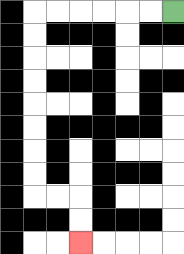{'start': '[7, 0]', 'end': '[3, 10]', 'path_directions': 'L,L,L,L,L,L,D,D,D,D,D,D,D,D,R,R,D,D', 'path_coordinates': '[[7, 0], [6, 0], [5, 0], [4, 0], [3, 0], [2, 0], [1, 0], [1, 1], [1, 2], [1, 3], [1, 4], [1, 5], [1, 6], [1, 7], [1, 8], [2, 8], [3, 8], [3, 9], [3, 10]]'}